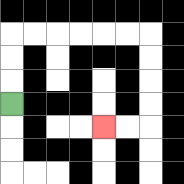{'start': '[0, 4]', 'end': '[4, 5]', 'path_directions': 'U,U,U,R,R,R,R,R,R,D,D,D,D,L,L', 'path_coordinates': '[[0, 4], [0, 3], [0, 2], [0, 1], [1, 1], [2, 1], [3, 1], [4, 1], [5, 1], [6, 1], [6, 2], [6, 3], [6, 4], [6, 5], [5, 5], [4, 5]]'}